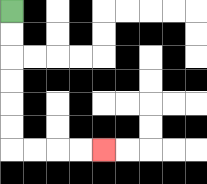{'start': '[0, 0]', 'end': '[4, 6]', 'path_directions': 'D,D,D,D,D,D,R,R,R,R', 'path_coordinates': '[[0, 0], [0, 1], [0, 2], [0, 3], [0, 4], [0, 5], [0, 6], [1, 6], [2, 6], [3, 6], [4, 6]]'}